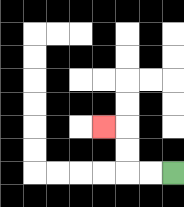{'start': '[7, 7]', 'end': '[4, 5]', 'path_directions': 'L,L,U,U,L', 'path_coordinates': '[[7, 7], [6, 7], [5, 7], [5, 6], [5, 5], [4, 5]]'}